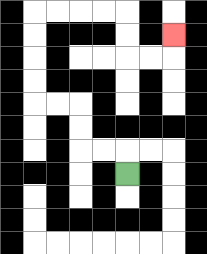{'start': '[5, 7]', 'end': '[7, 1]', 'path_directions': 'U,L,L,U,U,L,L,U,U,U,U,R,R,R,R,D,D,R,R,U', 'path_coordinates': '[[5, 7], [5, 6], [4, 6], [3, 6], [3, 5], [3, 4], [2, 4], [1, 4], [1, 3], [1, 2], [1, 1], [1, 0], [2, 0], [3, 0], [4, 0], [5, 0], [5, 1], [5, 2], [6, 2], [7, 2], [7, 1]]'}